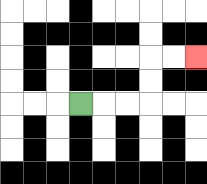{'start': '[3, 4]', 'end': '[8, 2]', 'path_directions': 'R,R,R,U,U,R,R', 'path_coordinates': '[[3, 4], [4, 4], [5, 4], [6, 4], [6, 3], [6, 2], [7, 2], [8, 2]]'}